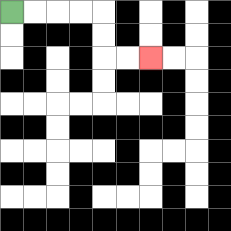{'start': '[0, 0]', 'end': '[6, 2]', 'path_directions': 'R,R,R,R,D,D,R,R', 'path_coordinates': '[[0, 0], [1, 0], [2, 0], [3, 0], [4, 0], [4, 1], [4, 2], [5, 2], [6, 2]]'}